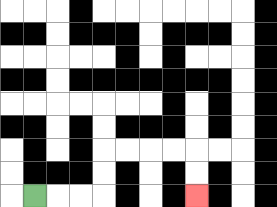{'start': '[1, 8]', 'end': '[8, 8]', 'path_directions': 'R,R,R,U,U,R,R,R,R,D,D', 'path_coordinates': '[[1, 8], [2, 8], [3, 8], [4, 8], [4, 7], [4, 6], [5, 6], [6, 6], [7, 6], [8, 6], [8, 7], [8, 8]]'}